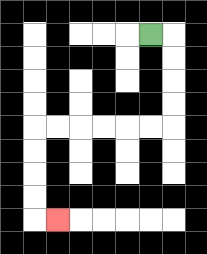{'start': '[6, 1]', 'end': '[2, 9]', 'path_directions': 'R,D,D,D,D,L,L,L,L,L,L,D,D,D,D,R', 'path_coordinates': '[[6, 1], [7, 1], [7, 2], [7, 3], [7, 4], [7, 5], [6, 5], [5, 5], [4, 5], [3, 5], [2, 5], [1, 5], [1, 6], [1, 7], [1, 8], [1, 9], [2, 9]]'}